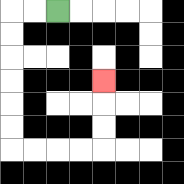{'start': '[2, 0]', 'end': '[4, 3]', 'path_directions': 'L,L,D,D,D,D,D,D,R,R,R,R,U,U,U', 'path_coordinates': '[[2, 0], [1, 0], [0, 0], [0, 1], [0, 2], [0, 3], [0, 4], [0, 5], [0, 6], [1, 6], [2, 6], [3, 6], [4, 6], [4, 5], [4, 4], [4, 3]]'}